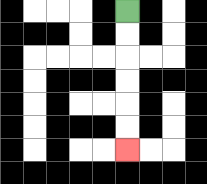{'start': '[5, 0]', 'end': '[5, 6]', 'path_directions': 'D,D,D,D,D,D', 'path_coordinates': '[[5, 0], [5, 1], [5, 2], [5, 3], [5, 4], [5, 5], [5, 6]]'}